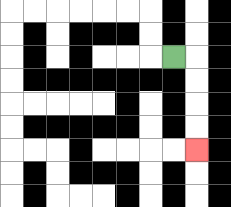{'start': '[7, 2]', 'end': '[8, 6]', 'path_directions': 'R,D,D,D,D', 'path_coordinates': '[[7, 2], [8, 2], [8, 3], [8, 4], [8, 5], [8, 6]]'}